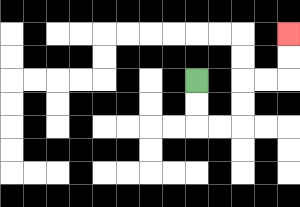{'start': '[8, 3]', 'end': '[12, 1]', 'path_directions': 'D,D,R,R,U,U,R,R,U,U', 'path_coordinates': '[[8, 3], [8, 4], [8, 5], [9, 5], [10, 5], [10, 4], [10, 3], [11, 3], [12, 3], [12, 2], [12, 1]]'}